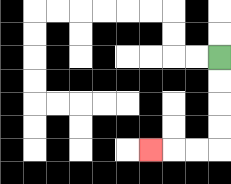{'start': '[9, 2]', 'end': '[6, 6]', 'path_directions': 'D,D,D,D,L,L,L', 'path_coordinates': '[[9, 2], [9, 3], [9, 4], [9, 5], [9, 6], [8, 6], [7, 6], [6, 6]]'}